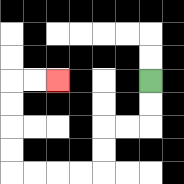{'start': '[6, 3]', 'end': '[2, 3]', 'path_directions': 'D,D,L,L,D,D,L,L,L,L,U,U,U,U,R,R', 'path_coordinates': '[[6, 3], [6, 4], [6, 5], [5, 5], [4, 5], [4, 6], [4, 7], [3, 7], [2, 7], [1, 7], [0, 7], [0, 6], [0, 5], [0, 4], [0, 3], [1, 3], [2, 3]]'}